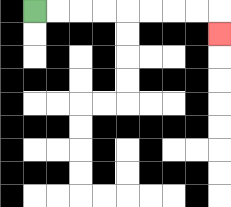{'start': '[1, 0]', 'end': '[9, 1]', 'path_directions': 'R,R,R,R,R,R,R,R,D', 'path_coordinates': '[[1, 0], [2, 0], [3, 0], [4, 0], [5, 0], [6, 0], [7, 0], [8, 0], [9, 0], [9, 1]]'}